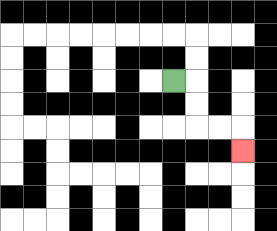{'start': '[7, 3]', 'end': '[10, 6]', 'path_directions': 'R,D,D,R,R,D', 'path_coordinates': '[[7, 3], [8, 3], [8, 4], [8, 5], [9, 5], [10, 5], [10, 6]]'}